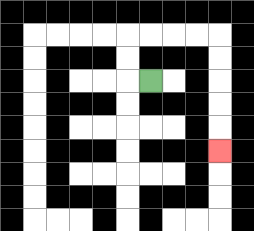{'start': '[6, 3]', 'end': '[9, 6]', 'path_directions': 'L,U,U,R,R,R,R,D,D,D,D,D', 'path_coordinates': '[[6, 3], [5, 3], [5, 2], [5, 1], [6, 1], [7, 1], [8, 1], [9, 1], [9, 2], [9, 3], [9, 4], [9, 5], [9, 6]]'}